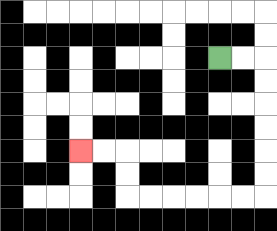{'start': '[9, 2]', 'end': '[3, 6]', 'path_directions': 'R,R,D,D,D,D,D,D,L,L,L,L,L,L,U,U,L,L', 'path_coordinates': '[[9, 2], [10, 2], [11, 2], [11, 3], [11, 4], [11, 5], [11, 6], [11, 7], [11, 8], [10, 8], [9, 8], [8, 8], [7, 8], [6, 8], [5, 8], [5, 7], [5, 6], [4, 6], [3, 6]]'}